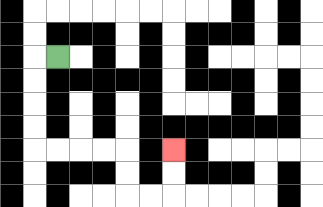{'start': '[2, 2]', 'end': '[7, 6]', 'path_directions': 'L,D,D,D,D,R,R,R,R,D,D,R,R,U,U', 'path_coordinates': '[[2, 2], [1, 2], [1, 3], [1, 4], [1, 5], [1, 6], [2, 6], [3, 6], [4, 6], [5, 6], [5, 7], [5, 8], [6, 8], [7, 8], [7, 7], [7, 6]]'}